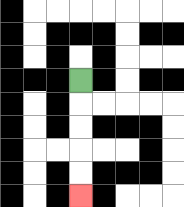{'start': '[3, 3]', 'end': '[3, 8]', 'path_directions': 'D,D,D,D,D', 'path_coordinates': '[[3, 3], [3, 4], [3, 5], [3, 6], [3, 7], [3, 8]]'}